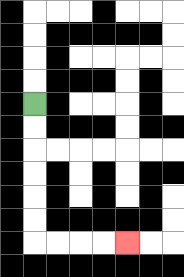{'start': '[1, 4]', 'end': '[5, 10]', 'path_directions': 'D,D,D,D,D,D,R,R,R,R', 'path_coordinates': '[[1, 4], [1, 5], [1, 6], [1, 7], [1, 8], [1, 9], [1, 10], [2, 10], [3, 10], [4, 10], [5, 10]]'}